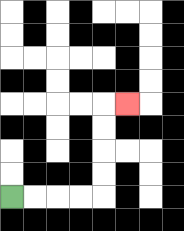{'start': '[0, 8]', 'end': '[5, 4]', 'path_directions': 'R,R,R,R,U,U,U,U,R', 'path_coordinates': '[[0, 8], [1, 8], [2, 8], [3, 8], [4, 8], [4, 7], [4, 6], [4, 5], [4, 4], [5, 4]]'}